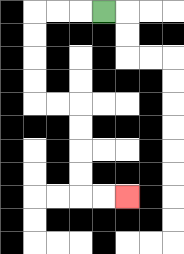{'start': '[4, 0]', 'end': '[5, 8]', 'path_directions': 'L,L,L,D,D,D,D,R,R,D,D,D,D,R,R', 'path_coordinates': '[[4, 0], [3, 0], [2, 0], [1, 0], [1, 1], [1, 2], [1, 3], [1, 4], [2, 4], [3, 4], [3, 5], [3, 6], [3, 7], [3, 8], [4, 8], [5, 8]]'}